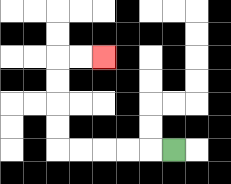{'start': '[7, 6]', 'end': '[4, 2]', 'path_directions': 'L,L,L,L,L,U,U,U,U,R,R', 'path_coordinates': '[[7, 6], [6, 6], [5, 6], [4, 6], [3, 6], [2, 6], [2, 5], [2, 4], [2, 3], [2, 2], [3, 2], [4, 2]]'}